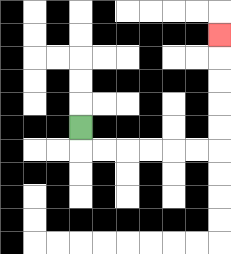{'start': '[3, 5]', 'end': '[9, 1]', 'path_directions': 'D,R,R,R,R,R,R,U,U,U,U,U', 'path_coordinates': '[[3, 5], [3, 6], [4, 6], [5, 6], [6, 6], [7, 6], [8, 6], [9, 6], [9, 5], [9, 4], [9, 3], [9, 2], [9, 1]]'}